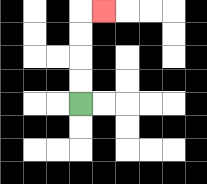{'start': '[3, 4]', 'end': '[4, 0]', 'path_directions': 'U,U,U,U,R', 'path_coordinates': '[[3, 4], [3, 3], [3, 2], [3, 1], [3, 0], [4, 0]]'}